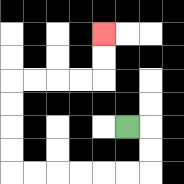{'start': '[5, 5]', 'end': '[4, 1]', 'path_directions': 'R,D,D,L,L,L,L,L,L,U,U,U,U,R,R,R,R,U,U', 'path_coordinates': '[[5, 5], [6, 5], [6, 6], [6, 7], [5, 7], [4, 7], [3, 7], [2, 7], [1, 7], [0, 7], [0, 6], [0, 5], [0, 4], [0, 3], [1, 3], [2, 3], [3, 3], [4, 3], [4, 2], [4, 1]]'}